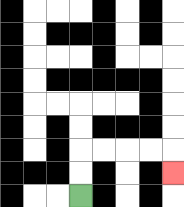{'start': '[3, 8]', 'end': '[7, 7]', 'path_directions': 'U,U,R,R,R,R,D', 'path_coordinates': '[[3, 8], [3, 7], [3, 6], [4, 6], [5, 6], [6, 6], [7, 6], [7, 7]]'}